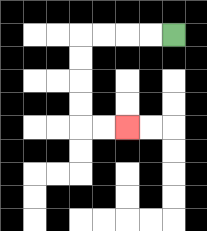{'start': '[7, 1]', 'end': '[5, 5]', 'path_directions': 'L,L,L,L,D,D,D,D,R,R', 'path_coordinates': '[[7, 1], [6, 1], [5, 1], [4, 1], [3, 1], [3, 2], [3, 3], [3, 4], [3, 5], [4, 5], [5, 5]]'}